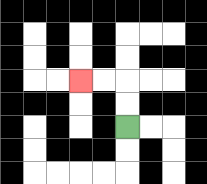{'start': '[5, 5]', 'end': '[3, 3]', 'path_directions': 'U,U,L,L', 'path_coordinates': '[[5, 5], [5, 4], [5, 3], [4, 3], [3, 3]]'}